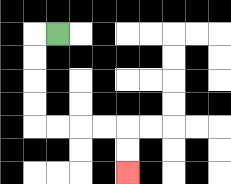{'start': '[2, 1]', 'end': '[5, 7]', 'path_directions': 'L,D,D,D,D,R,R,R,R,D,D', 'path_coordinates': '[[2, 1], [1, 1], [1, 2], [1, 3], [1, 4], [1, 5], [2, 5], [3, 5], [4, 5], [5, 5], [5, 6], [5, 7]]'}